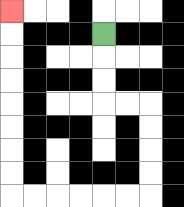{'start': '[4, 1]', 'end': '[0, 0]', 'path_directions': 'D,D,D,R,R,D,D,D,D,L,L,L,L,L,L,U,U,U,U,U,U,U,U', 'path_coordinates': '[[4, 1], [4, 2], [4, 3], [4, 4], [5, 4], [6, 4], [6, 5], [6, 6], [6, 7], [6, 8], [5, 8], [4, 8], [3, 8], [2, 8], [1, 8], [0, 8], [0, 7], [0, 6], [0, 5], [0, 4], [0, 3], [0, 2], [0, 1], [0, 0]]'}